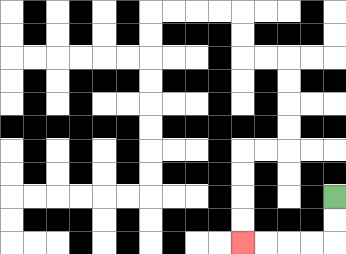{'start': '[14, 8]', 'end': '[10, 10]', 'path_directions': 'D,D,L,L,L,L', 'path_coordinates': '[[14, 8], [14, 9], [14, 10], [13, 10], [12, 10], [11, 10], [10, 10]]'}